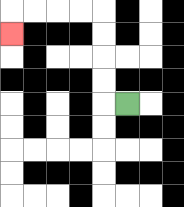{'start': '[5, 4]', 'end': '[0, 1]', 'path_directions': 'L,U,U,U,U,L,L,L,L,D', 'path_coordinates': '[[5, 4], [4, 4], [4, 3], [4, 2], [4, 1], [4, 0], [3, 0], [2, 0], [1, 0], [0, 0], [0, 1]]'}